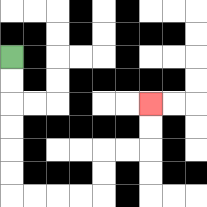{'start': '[0, 2]', 'end': '[6, 4]', 'path_directions': 'D,D,D,D,D,D,R,R,R,R,U,U,R,R,U,U', 'path_coordinates': '[[0, 2], [0, 3], [0, 4], [0, 5], [0, 6], [0, 7], [0, 8], [1, 8], [2, 8], [3, 8], [4, 8], [4, 7], [4, 6], [5, 6], [6, 6], [6, 5], [6, 4]]'}